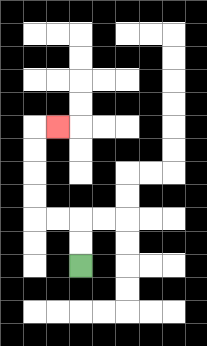{'start': '[3, 11]', 'end': '[2, 5]', 'path_directions': 'U,U,L,L,U,U,U,U,R', 'path_coordinates': '[[3, 11], [3, 10], [3, 9], [2, 9], [1, 9], [1, 8], [1, 7], [1, 6], [1, 5], [2, 5]]'}